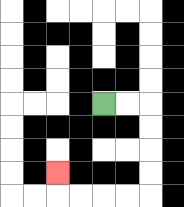{'start': '[4, 4]', 'end': '[2, 7]', 'path_directions': 'R,R,D,D,D,D,L,L,L,L,U', 'path_coordinates': '[[4, 4], [5, 4], [6, 4], [6, 5], [6, 6], [6, 7], [6, 8], [5, 8], [4, 8], [3, 8], [2, 8], [2, 7]]'}